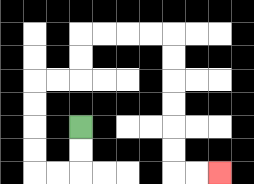{'start': '[3, 5]', 'end': '[9, 7]', 'path_directions': 'D,D,L,L,U,U,U,U,R,R,U,U,R,R,R,R,D,D,D,D,D,D,R,R', 'path_coordinates': '[[3, 5], [3, 6], [3, 7], [2, 7], [1, 7], [1, 6], [1, 5], [1, 4], [1, 3], [2, 3], [3, 3], [3, 2], [3, 1], [4, 1], [5, 1], [6, 1], [7, 1], [7, 2], [7, 3], [7, 4], [7, 5], [7, 6], [7, 7], [8, 7], [9, 7]]'}